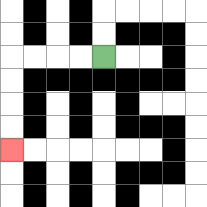{'start': '[4, 2]', 'end': '[0, 6]', 'path_directions': 'L,L,L,L,D,D,D,D', 'path_coordinates': '[[4, 2], [3, 2], [2, 2], [1, 2], [0, 2], [0, 3], [0, 4], [0, 5], [0, 6]]'}